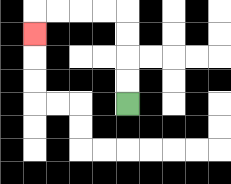{'start': '[5, 4]', 'end': '[1, 1]', 'path_directions': 'U,U,U,U,L,L,L,L,D', 'path_coordinates': '[[5, 4], [5, 3], [5, 2], [5, 1], [5, 0], [4, 0], [3, 0], [2, 0], [1, 0], [1, 1]]'}